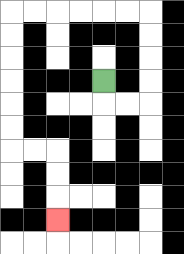{'start': '[4, 3]', 'end': '[2, 9]', 'path_directions': 'D,R,R,U,U,U,U,L,L,L,L,L,L,D,D,D,D,D,D,R,R,D,D,D', 'path_coordinates': '[[4, 3], [4, 4], [5, 4], [6, 4], [6, 3], [6, 2], [6, 1], [6, 0], [5, 0], [4, 0], [3, 0], [2, 0], [1, 0], [0, 0], [0, 1], [0, 2], [0, 3], [0, 4], [0, 5], [0, 6], [1, 6], [2, 6], [2, 7], [2, 8], [2, 9]]'}